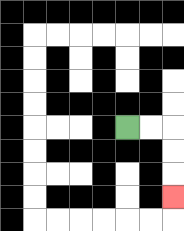{'start': '[5, 5]', 'end': '[7, 8]', 'path_directions': 'R,R,D,D,D', 'path_coordinates': '[[5, 5], [6, 5], [7, 5], [7, 6], [7, 7], [7, 8]]'}